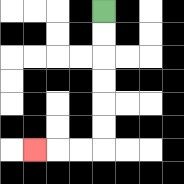{'start': '[4, 0]', 'end': '[1, 6]', 'path_directions': 'D,D,D,D,D,D,L,L,L', 'path_coordinates': '[[4, 0], [4, 1], [4, 2], [4, 3], [4, 4], [4, 5], [4, 6], [3, 6], [2, 6], [1, 6]]'}